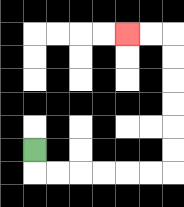{'start': '[1, 6]', 'end': '[5, 1]', 'path_directions': 'D,R,R,R,R,R,R,U,U,U,U,U,U,L,L', 'path_coordinates': '[[1, 6], [1, 7], [2, 7], [3, 7], [4, 7], [5, 7], [6, 7], [7, 7], [7, 6], [7, 5], [7, 4], [7, 3], [7, 2], [7, 1], [6, 1], [5, 1]]'}